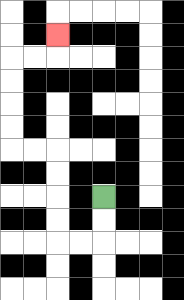{'start': '[4, 8]', 'end': '[2, 1]', 'path_directions': 'D,D,L,L,U,U,U,U,L,L,U,U,U,U,R,R,U', 'path_coordinates': '[[4, 8], [4, 9], [4, 10], [3, 10], [2, 10], [2, 9], [2, 8], [2, 7], [2, 6], [1, 6], [0, 6], [0, 5], [0, 4], [0, 3], [0, 2], [1, 2], [2, 2], [2, 1]]'}